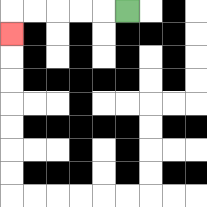{'start': '[5, 0]', 'end': '[0, 1]', 'path_directions': 'L,L,L,L,L,D', 'path_coordinates': '[[5, 0], [4, 0], [3, 0], [2, 0], [1, 0], [0, 0], [0, 1]]'}